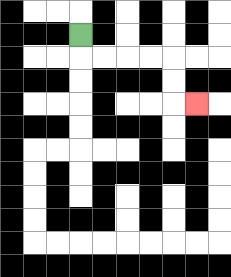{'start': '[3, 1]', 'end': '[8, 4]', 'path_directions': 'D,R,R,R,R,D,D,R', 'path_coordinates': '[[3, 1], [3, 2], [4, 2], [5, 2], [6, 2], [7, 2], [7, 3], [7, 4], [8, 4]]'}